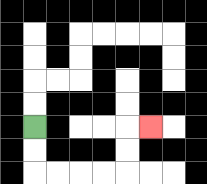{'start': '[1, 5]', 'end': '[6, 5]', 'path_directions': 'D,D,R,R,R,R,U,U,R', 'path_coordinates': '[[1, 5], [1, 6], [1, 7], [2, 7], [3, 7], [4, 7], [5, 7], [5, 6], [5, 5], [6, 5]]'}